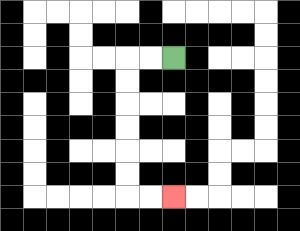{'start': '[7, 2]', 'end': '[7, 8]', 'path_directions': 'L,L,D,D,D,D,D,D,R,R', 'path_coordinates': '[[7, 2], [6, 2], [5, 2], [5, 3], [5, 4], [5, 5], [5, 6], [5, 7], [5, 8], [6, 8], [7, 8]]'}